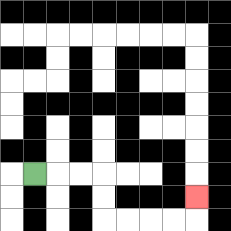{'start': '[1, 7]', 'end': '[8, 8]', 'path_directions': 'R,R,R,D,D,R,R,R,R,U', 'path_coordinates': '[[1, 7], [2, 7], [3, 7], [4, 7], [4, 8], [4, 9], [5, 9], [6, 9], [7, 9], [8, 9], [8, 8]]'}